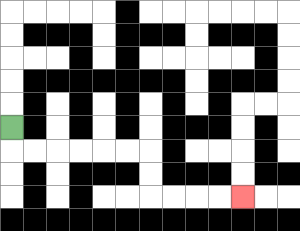{'start': '[0, 5]', 'end': '[10, 8]', 'path_directions': 'D,R,R,R,R,R,R,D,D,R,R,R,R', 'path_coordinates': '[[0, 5], [0, 6], [1, 6], [2, 6], [3, 6], [4, 6], [5, 6], [6, 6], [6, 7], [6, 8], [7, 8], [8, 8], [9, 8], [10, 8]]'}